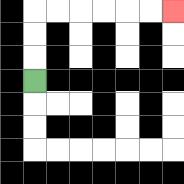{'start': '[1, 3]', 'end': '[7, 0]', 'path_directions': 'U,U,U,R,R,R,R,R,R', 'path_coordinates': '[[1, 3], [1, 2], [1, 1], [1, 0], [2, 0], [3, 0], [4, 0], [5, 0], [6, 0], [7, 0]]'}